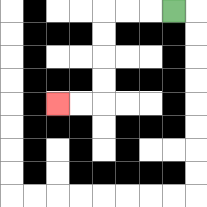{'start': '[7, 0]', 'end': '[2, 4]', 'path_directions': 'L,L,L,D,D,D,D,L,L', 'path_coordinates': '[[7, 0], [6, 0], [5, 0], [4, 0], [4, 1], [4, 2], [4, 3], [4, 4], [3, 4], [2, 4]]'}